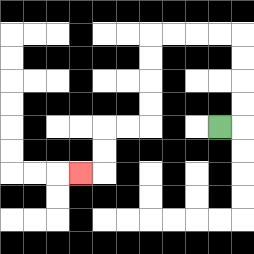{'start': '[9, 5]', 'end': '[3, 7]', 'path_directions': 'R,U,U,U,U,L,L,L,L,D,D,D,D,L,L,D,D,L', 'path_coordinates': '[[9, 5], [10, 5], [10, 4], [10, 3], [10, 2], [10, 1], [9, 1], [8, 1], [7, 1], [6, 1], [6, 2], [6, 3], [6, 4], [6, 5], [5, 5], [4, 5], [4, 6], [4, 7], [3, 7]]'}